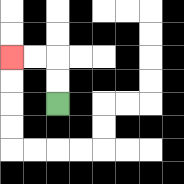{'start': '[2, 4]', 'end': '[0, 2]', 'path_directions': 'U,U,L,L', 'path_coordinates': '[[2, 4], [2, 3], [2, 2], [1, 2], [0, 2]]'}